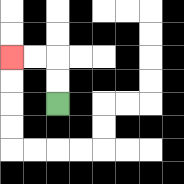{'start': '[2, 4]', 'end': '[0, 2]', 'path_directions': 'U,U,L,L', 'path_coordinates': '[[2, 4], [2, 3], [2, 2], [1, 2], [0, 2]]'}